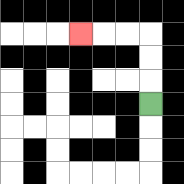{'start': '[6, 4]', 'end': '[3, 1]', 'path_directions': 'U,U,U,L,L,L', 'path_coordinates': '[[6, 4], [6, 3], [6, 2], [6, 1], [5, 1], [4, 1], [3, 1]]'}